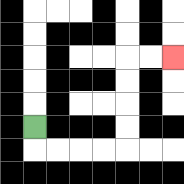{'start': '[1, 5]', 'end': '[7, 2]', 'path_directions': 'D,R,R,R,R,U,U,U,U,R,R', 'path_coordinates': '[[1, 5], [1, 6], [2, 6], [3, 6], [4, 6], [5, 6], [5, 5], [5, 4], [5, 3], [5, 2], [6, 2], [7, 2]]'}